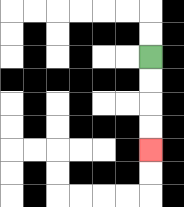{'start': '[6, 2]', 'end': '[6, 6]', 'path_directions': 'D,D,D,D', 'path_coordinates': '[[6, 2], [6, 3], [6, 4], [6, 5], [6, 6]]'}